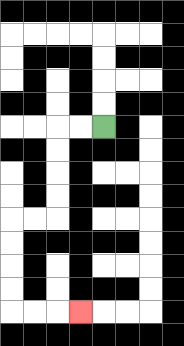{'start': '[4, 5]', 'end': '[3, 13]', 'path_directions': 'L,L,D,D,D,D,L,L,D,D,D,D,R,R,R', 'path_coordinates': '[[4, 5], [3, 5], [2, 5], [2, 6], [2, 7], [2, 8], [2, 9], [1, 9], [0, 9], [0, 10], [0, 11], [0, 12], [0, 13], [1, 13], [2, 13], [3, 13]]'}